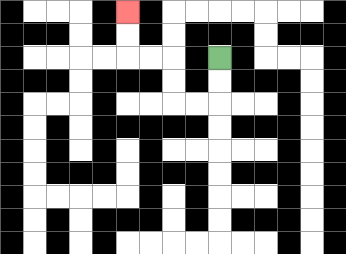{'start': '[9, 2]', 'end': '[5, 0]', 'path_directions': 'D,D,L,L,U,U,L,L,U,U', 'path_coordinates': '[[9, 2], [9, 3], [9, 4], [8, 4], [7, 4], [7, 3], [7, 2], [6, 2], [5, 2], [5, 1], [5, 0]]'}